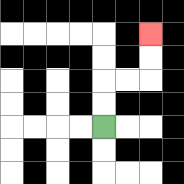{'start': '[4, 5]', 'end': '[6, 1]', 'path_directions': 'U,U,R,R,U,U', 'path_coordinates': '[[4, 5], [4, 4], [4, 3], [5, 3], [6, 3], [6, 2], [6, 1]]'}